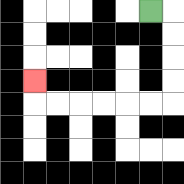{'start': '[6, 0]', 'end': '[1, 3]', 'path_directions': 'R,D,D,D,D,L,L,L,L,L,L,U', 'path_coordinates': '[[6, 0], [7, 0], [7, 1], [7, 2], [7, 3], [7, 4], [6, 4], [5, 4], [4, 4], [3, 4], [2, 4], [1, 4], [1, 3]]'}